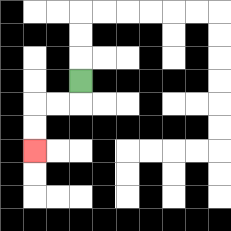{'start': '[3, 3]', 'end': '[1, 6]', 'path_directions': 'D,L,L,D,D', 'path_coordinates': '[[3, 3], [3, 4], [2, 4], [1, 4], [1, 5], [1, 6]]'}